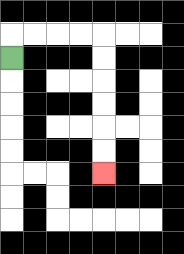{'start': '[0, 2]', 'end': '[4, 7]', 'path_directions': 'U,R,R,R,R,D,D,D,D,D,D', 'path_coordinates': '[[0, 2], [0, 1], [1, 1], [2, 1], [3, 1], [4, 1], [4, 2], [4, 3], [4, 4], [4, 5], [4, 6], [4, 7]]'}